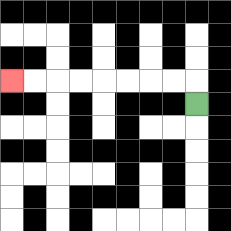{'start': '[8, 4]', 'end': '[0, 3]', 'path_directions': 'U,L,L,L,L,L,L,L,L', 'path_coordinates': '[[8, 4], [8, 3], [7, 3], [6, 3], [5, 3], [4, 3], [3, 3], [2, 3], [1, 3], [0, 3]]'}